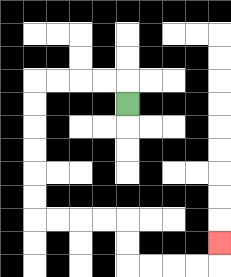{'start': '[5, 4]', 'end': '[9, 10]', 'path_directions': 'U,L,L,L,L,D,D,D,D,D,D,R,R,R,R,D,D,R,R,R,R,U', 'path_coordinates': '[[5, 4], [5, 3], [4, 3], [3, 3], [2, 3], [1, 3], [1, 4], [1, 5], [1, 6], [1, 7], [1, 8], [1, 9], [2, 9], [3, 9], [4, 9], [5, 9], [5, 10], [5, 11], [6, 11], [7, 11], [8, 11], [9, 11], [9, 10]]'}